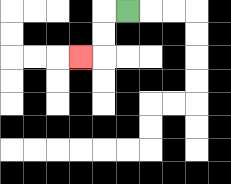{'start': '[5, 0]', 'end': '[3, 2]', 'path_directions': 'L,D,D,L', 'path_coordinates': '[[5, 0], [4, 0], [4, 1], [4, 2], [3, 2]]'}